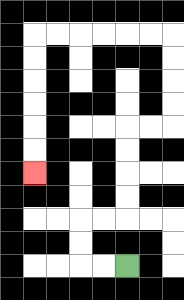{'start': '[5, 11]', 'end': '[1, 7]', 'path_directions': 'L,L,U,U,R,R,U,U,U,U,R,R,U,U,U,U,L,L,L,L,L,L,D,D,D,D,D,D', 'path_coordinates': '[[5, 11], [4, 11], [3, 11], [3, 10], [3, 9], [4, 9], [5, 9], [5, 8], [5, 7], [5, 6], [5, 5], [6, 5], [7, 5], [7, 4], [7, 3], [7, 2], [7, 1], [6, 1], [5, 1], [4, 1], [3, 1], [2, 1], [1, 1], [1, 2], [1, 3], [1, 4], [1, 5], [1, 6], [1, 7]]'}